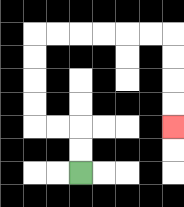{'start': '[3, 7]', 'end': '[7, 5]', 'path_directions': 'U,U,L,L,U,U,U,U,R,R,R,R,R,R,D,D,D,D', 'path_coordinates': '[[3, 7], [3, 6], [3, 5], [2, 5], [1, 5], [1, 4], [1, 3], [1, 2], [1, 1], [2, 1], [3, 1], [4, 1], [5, 1], [6, 1], [7, 1], [7, 2], [7, 3], [7, 4], [7, 5]]'}